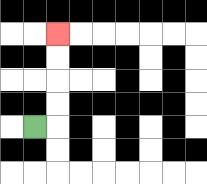{'start': '[1, 5]', 'end': '[2, 1]', 'path_directions': 'R,U,U,U,U', 'path_coordinates': '[[1, 5], [2, 5], [2, 4], [2, 3], [2, 2], [2, 1]]'}